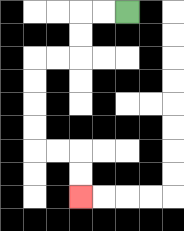{'start': '[5, 0]', 'end': '[3, 8]', 'path_directions': 'L,L,D,D,L,L,D,D,D,D,R,R,D,D', 'path_coordinates': '[[5, 0], [4, 0], [3, 0], [3, 1], [3, 2], [2, 2], [1, 2], [1, 3], [1, 4], [1, 5], [1, 6], [2, 6], [3, 6], [3, 7], [3, 8]]'}